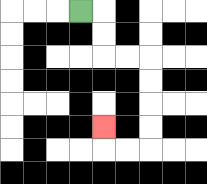{'start': '[3, 0]', 'end': '[4, 5]', 'path_directions': 'R,D,D,R,R,D,D,D,D,L,L,U', 'path_coordinates': '[[3, 0], [4, 0], [4, 1], [4, 2], [5, 2], [6, 2], [6, 3], [6, 4], [6, 5], [6, 6], [5, 6], [4, 6], [4, 5]]'}